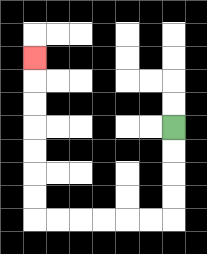{'start': '[7, 5]', 'end': '[1, 2]', 'path_directions': 'D,D,D,D,L,L,L,L,L,L,U,U,U,U,U,U,U', 'path_coordinates': '[[7, 5], [7, 6], [7, 7], [7, 8], [7, 9], [6, 9], [5, 9], [4, 9], [3, 9], [2, 9], [1, 9], [1, 8], [1, 7], [1, 6], [1, 5], [1, 4], [1, 3], [1, 2]]'}